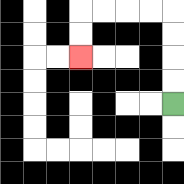{'start': '[7, 4]', 'end': '[3, 2]', 'path_directions': 'U,U,U,U,L,L,L,L,D,D', 'path_coordinates': '[[7, 4], [7, 3], [7, 2], [7, 1], [7, 0], [6, 0], [5, 0], [4, 0], [3, 0], [3, 1], [3, 2]]'}